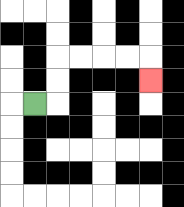{'start': '[1, 4]', 'end': '[6, 3]', 'path_directions': 'R,U,U,R,R,R,R,D', 'path_coordinates': '[[1, 4], [2, 4], [2, 3], [2, 2], [3, 2], [4, 2], [5, 2], [6, 2], [6, 3]]'}